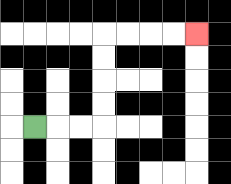{'start': '[1, 5]', 'end': '[8, 1]', 'path_directions': 'R,R,R,U,U,U,U,R,R,R,R', 'path_coordinates': '[[1, 5], [2, 5], [3, 5], [4, 5], [4, 4], [4, 3], [4, 2], [4, 1], [5, 1], [6, 1], [7, 1], [8, 1]]'}